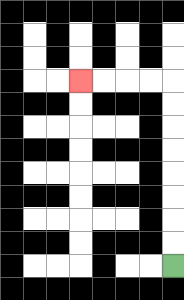{'start': '[7, 11]', 'end': '[3, 3]', 'path_directions': 'U,U,U,U,U,U,U,U,L,L,L,L', 'path_coordinates': '[[7, 11], [7, 10], [7, 9], [7, 8], [7, 7], [7, 6], [7, 5], [7, 4], [7, 3], [6, 3], [5, 3], [4, 3], [3, 3]]'}